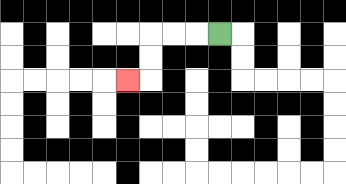{'start': '[9, 1]', 'end': '[5, 3]', 'path_directions': 'L,L,L,D,D,L', 'path_coordinates': '[[9, 1], [8, 1], [7, 1], [6, 1], [6, 2], [6, 3], [5, 3]]'}